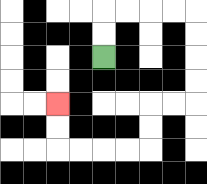{'start': '[4, 2]', 'end': '[2, 4]', 'path_directions': 'U,U,R,R,R,R,D,D,D,D,L,L,D,D,L,L,L,L,U,U', 'path_coordinates': '[[4, 2], [4, 1], [4, 0], [5, 0], [6, 0], [7, 0], [8, 0], [8, 1], [8, 2], [8, 3], [8, 4], [7, 4], [6, 4], [6, 5], [6, 6], [5, 6], [4, 6], [3, 6], [2, 6], [2, 5], [2, 4]]'}